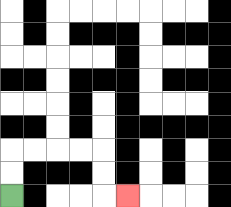{'start': '[0, 8]', 'end': '[5, 8]', 'path_directions': 'U,U,R,R,R,R,D,D,R', 'path_coordinates': '[[0, 8], [0, 7], [0, 6], [1, 6], [2, 6], [3, 6], [4, 6], [4, 7], [4, 8], [5, 8]]'}